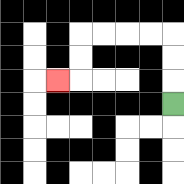{'start': '[7, 4]', 'end': '[2, 3]', 'path_directions': 'U,U,U,L,L,L,L,D,D,L', 'path_coordinates': '[[7, 4], [7, 3], [7, 2], [7, 1], [6, 1], [5, 1], [4, 1], [3, 1], [3, 2], [3, 3], [2, 3]]'}